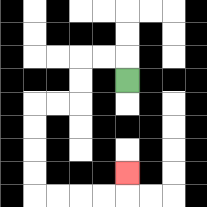{'start': '[5, 3]', 'end': '[5, 7]', 'path_directions': 'U,L,L,D,D,L,L,D,D,D,D,R,R,R,R,U', 'path_coordinates': '[[5, 3], [5, 2], [4, 2], [3, 2], [3, 3], [3, 4], [2, 4], [1, 4], [1, 5], [1, 6], [1, 7], [1, 8], [2, 8], [3, 8], [4, 8], [5, 8], [5, 7]]'}